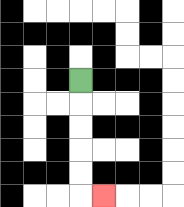{'start': '[3, 3]', 'end': '[4, 8]', 'path_directions': 'D,D,D,D,D,R', 'path_coordinates': '[[3, 3], [3, 4], [3, 5], [3, 6], [3, 7], [3, 8], [4, 8]]'}